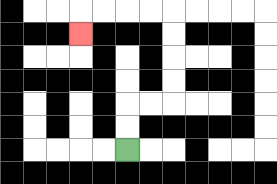{'start': '[5, 6]', 'end': '[3, 1]', 'path_directions': 'U,U,R,R,U,U,U,U,L,L,L,L,D', 'path_coordinates': '[[5, 6], [5, 5], [5, 4], [6, 4], [7, 4], [7, 3], [7, 2], [7, 1], [7, 0], [6, 0], [5, 0], [4, 0], [3, 0], [3, 1]]'}